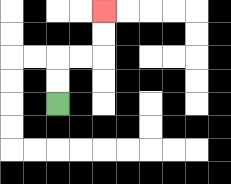{'start': '[2, 4]', 'end': '[4, 0]', 'path_directions': 'U,U,R,R,U,U', 'path_coordinates': '[[2, 4], [2, 3], [2, 2], [3, 2], [4, 2], [4, 1], [4, 0]]'}